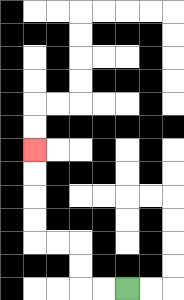{'start': '[5, 12]', 'end': '[1, 6]', 'path_directions': 'L,L,U,U,L,L,U,U,U,U', 'path_coordinates': '[[5, 12], [4, 12], [3, 12], [3, 11], [3, 10], [2, 10], [1, 10], [1, 9], [1, 8], [1, 7], [1, 6]]'}